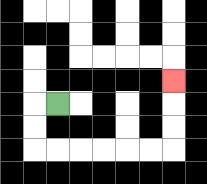{'start': '[2, 4]', 'end': '[7, 3]', 'path_directions': 'L,D,D,R,R,R,R,R,R,U,U,U', 'path_coordinates': '[[2, 4], [1, 4], [1, 5], [1, 6], [2, 6], [3, 6], [4, 6], [5, 6], [6, 6], [7, 6], [7, 5], [7, 4], [7, 3]]'}